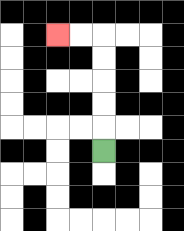{'start': '[4, 6]', 'end': '[2, 1]', 'path_directions': 'U,U,U,U,U,L,L', 'path_coordinates': '[[4, 6], [4, 5], [4, 4], [4, 3], [4, 2], [4, 1], [3, 1], [2, 1]]'}